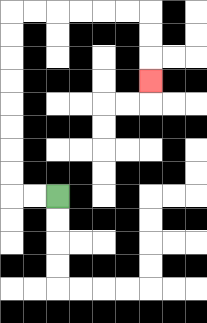{'start': '[2, 8]', 'end': '[6, 3]', 'path_directions': 'L,L,U,U,U,U,U,U,U,U,R,R,R,R,R,R,D,D,D', 'path_coordinates': '[[2, 8], [1, 8], [0, 8], [0, 7], [0, 6], [0, 5], [0, 4], [0, 3], [0, 2], [0, 1], [0, 0], [1, 0], [2, 0], [3, 0], [4, 0], [5, 0], [6, 0], [6, 1], [6, 2], [6, 3]]'}